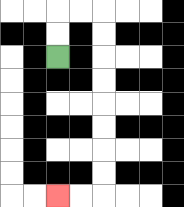{'start': '[2, 2]', 'end': '[2, 8]', 'path_directions': 'U,U,R,R,D,D,D,D,D,D,D,D,L,L', 'path_coordinates': '[[2, 2], [2, 1], [2, 0], [3, 0], [4, 0], [4, 1], [4, 2], [4, 3], [4, 4], [4, 5], [4, 6], [4, 7], [4, 8], [3, 8], [2, 8]]'}